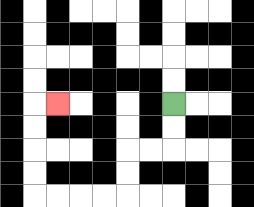{'start': '[7, 4]', 'end': '[2, 4]', 'path_directions': 'D,D,L,L,D,D,L,L,L,L,U,U,U,U,R', 'path_coordinates': '[[7, 4], [7, 5], [7, 6], [6, 6], [5, 6], [5, 7], [5, 8], [4, 8], [3, 8], [2, 8], [1, 8], [1, 7], [1, 6], [1, 5], [1, 4], [2, 4]]'}